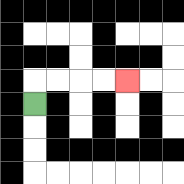{'start': '[1, 4]', 'end': '[5, 3]', 'path_directions': 'U,R,R,R,R', 'path_coordinates': '[[1, 4], [1, 3], [2, 3], [3, 3], [4, 3], [5, 3]]'}